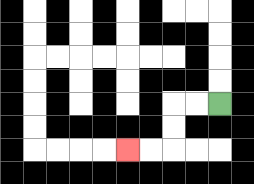{'start': '[9, 4]', 'end': '[5, 6]', 'path_directions': 'L,L,D,D,L,L', 'path_coordinates': '[[9, 4], [8, 4], [7, 4], [7, 5], [7, 6], [6, 6], [5, 6]]'}